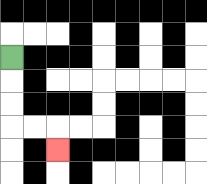{'start': '[0, 2]', 'end': '[2, 6]', 'path_directions': 'D,D,D,R,R,D', 'path_coordinates': '[[0, 2], [0, 3], [0, 4], [0, 5], [1, 5], [2, 5], [2, 6]]'}